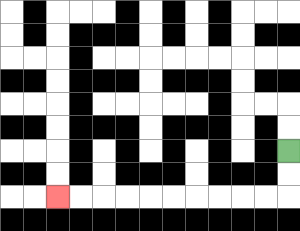{'start': '[12, 6]', 'end': '[2, 8]', 'path_directions': 'D,D,L,L,L,L,L,L,L,L,L,L', 'path_coordinates': '[[12, 6], [12, 7], [12, 8], [11, 8], [10, 8], [9, 8], [8, 8], [7, 8], [6, 8], [5, 8], [4, 8], [3, 8], [2, 8]]'}